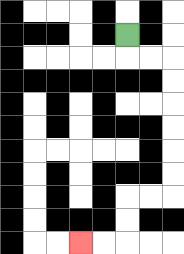{'start': '[5, 1]', 'end': '[3, 10]', 'path_directions': 'D,R,R,D,D,D,D,D,D,L,L,D,D,L,L', 'path_coordinates': '[[5, 1], [5, 2], [6, 2], [7, 2], [7, 3], [7, 4], [7, 5], [7, 6], [7, 7], [7, 8], [6, 8], [5, 8], [5, 9], [5, 10], [4, 10], [3, 10]]'}